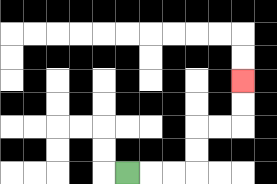{'start': '[5, 7]', 'end': '[10, 3]', 'path_directions': 'R,R,R,U,U,R,R,U,U', 'path_coordinates': '[[5, 7], [6, 7], [7, 7], [8, 7], [8, 6], [8, 5], [9, 5], [10, 5], [10, 4], [10, 3]]'}